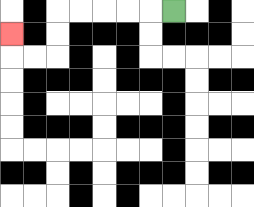{'start': '[7, 0]', 'end': '[0, 1]', 'path_directions': 'L,L,L,L,L,D,D,L,L,U', 'path_coordinates': '[[7, 0], [6, 0], [5, 0], [4, 0], [3, 0], [2, 0], [2, 1], [2, 2], [1, 2], [0, 2], [0, 1]]'}